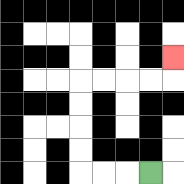{'start': '[6, 7]', 'end': '[7, 2]', 'path_directions': 'L,L,L,U,U,U,U,R,R,R,R,U', 'path_coordinates': '[[6, 7], [5, 7], [4, 7], [3, 7], [3, 6], [3, 5], [3, 4], [3, 3], [4, 3], [5, 3], [6, 3], [7, 3], [7, 2]]'}